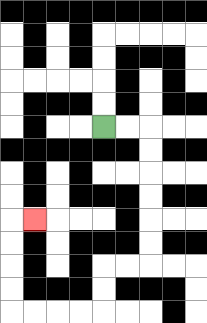{'start': '[4, 5]', 'end': '[1, 9]', 'path_directions': 'R,R,D,D,D,D,D,D,L,L,D,D,L,L,L,L,U,U,U,U,R', 'path_coordinates': '[[4, 5], [5, 5], [6, 5], [6, 6], [6, 7], [6, 8], [6, 9], [6, 10], [6, 11], [5, 11], [4, 11], [4, 12], [4, 13], [3, 13], [2, 13], [1, 13], [0, 13], [0, 12], [0, 11], [0, 10], [0, 9], [1, 9]]'}